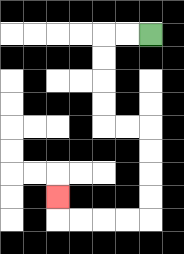{'start': '[6, 1]', 'end': '[2, 8]', 'path_directions': 'L,L,D,D,D,D,R,R,D,D,D,D,L,L,L,L,U', 'path_coordinates': '[[6, 1], [5, 1], [4, 1], [4, 2], [4, 3], [4, 4], [4, 5], [5, 5], [6, 5], [6, 6], [6, 7], [6, 8], [6, 9], [5, 9], [4, 9], [3, 9], [2, 9], [2, 8]]'}